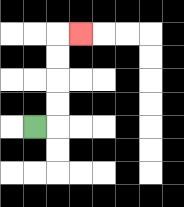{'start': '[1, 5]', 'end': '[3, 1]', 'path_directions': 'R,U,U,U,U,R', 'path_coordinates': '[[1, 5], [2, 5], [2, 4], [2, 3], [2, 2], [2, 1], [3, 1]]'}